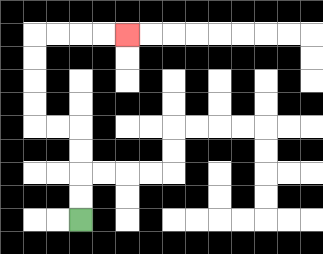{'start': '[3, 9]', 'end': '[5, 1]', 'path_directions': 'U,U,U,U,L,L,U,U,U,U,R,R,R,R', 'path_coordinates': '[[3, 9], [3, 8], [3, 7], [3, 6], [3, 5], [2, 5], [1, 5], [1, 4], [1, 3], [1, 2], [1, 1], [2, 1], [3, 1], [4, 1], [5, 1]]'}